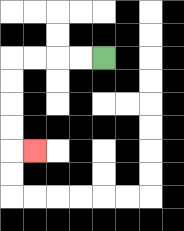{'start': '[4, 2]', 'end': '[1, 6]', 'path_directions': 'L,L,L,L,D,D,D,D,R', 'path_coordinates': '[[4, 2], [3, 2], [2, 2], [1, 2], [0, 2], [0, 3], [0, 4], [0, 5], [0, 6], [1, 6]]'}